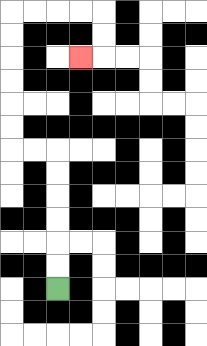{'start': '[2, 12]', 'end': '[3, 2]', 'path_directions': 'U,U,U,U,U,U,L,L,U,U,U,U,U,U,R,R,R,R,D,D,L', 'path_coordinates': '[[2, 12], [2, 11], [2, 10], [2, 9], [2, 8], [2, 7], [2, 6], [1, 6], [0, 6], [0, 5], [0, 4], [0, 3], [0, 2], [0, 1], [0, 0], [1, 0], [2, 0], [3, 0], [4, 0], [4, 1], [4, 2], [3, 2]]'}